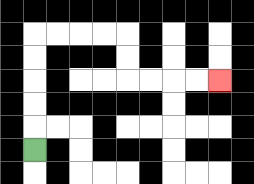{'start': '[1, 6]', 'end': '[9, 3]', 'path_directions': 'U,U,U,U,U,R,R,R,R,D,D,R,R,R,R', 'path_coordinates': '[[1, 6], [1, 5], [1, 4], [1, 3], [1, 2], [1, 1], [2, 1], [3, 1], [4, 1], [5, 1], [5, 2], [5, 3], [6, 3], [7, 3], [8, 3], [9, 3]]'}